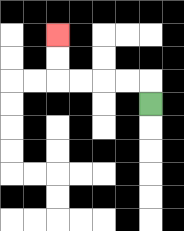{'start': '[6, 4]', 'end': '[2, 1]', 'path_directions': 'U,L,L,L,L,U,U', 'path_coordinates': '[[6, 4], [6, 3], [5, 3], [4, 3], [3, 3], [2, 3], [2, 2], [2, 1]]'}